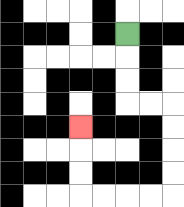{'start': '[5, 1]', 'end': '[3, 5]', 'path_directions': 'D,D,D,R,R,D,D,D,D,L,L,L,L,U,U,U', 'path_coordinates': '[[5, 1], [5, 2], [5, 3], [5, 4], [6, 4], [7, 4], [7, 5], [7, 6], [7, 7], [7, 8], [6, 8], [5, 8], [4, 8], [3, 8], [3, 7], [3, 6], [3, 5]]'}